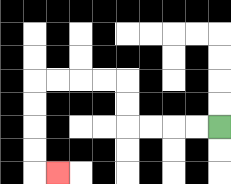{'start': '[9, 5]', 'end': '[2, 7]', 'path_directions': 'L,L,L,L,U,U,L,L,L,L,D,D,D,D,R', 'path_coordinates': '[[9, 5], [8, 5], [7, 5], [6, 5], [5, 5], [5, 4], [5, 3], [4, 3], [3, 3], [2, 3], [1, 3], [1, 4], [1, 5], [1, 6], [1, 7], [2, 7]]'}